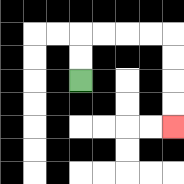{'start': '[3, 3]', 'end': '[7, 5]', 'path_directions': 'U,U,R,R,R,R,D,D,D,D', 'path_coordinates': '[[3, 3], [3, 2], [3, 1], [4, 1], [5, 1], [6, 1], [7, 1], [7, 2], [7, 3], [7, 4], [7, 5]]'}